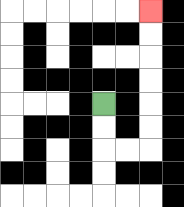{'start': '[4, 4]', 'end': '[6, 0]', 'path_directions': 'D,D,R,R,U,U,U,U,U,U', 'path_coordinates': '[[4, 4], [4, 5], [4, 6], [5, 6], [6, 6], [6, 5], [6, 4], [6, 3], [6, 2], [6, 1], [6, 0]]'}